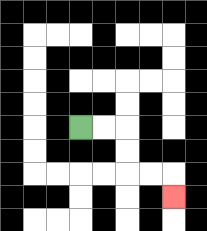{'start': '[3, 5]', 'end': '[7, 8]', 'path_directions': 'R,R,D,D,R,R,D', 'path_coordinates': '[[3, 5], [4, 5], [5, 5], [5, 6], [5, 7], [6, 7], [7, 7], [7, 8]]'}